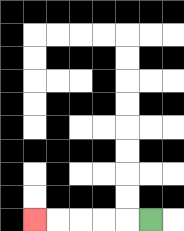{'start': '[6, 9]', 'end': '[1, 9]', 'path_directions': 'L,L,L,L,L', 'path_coordinates': '[[6, 9], [5, 9], [4, 9], [3, 9], [2, 9], [1, 9]]'}